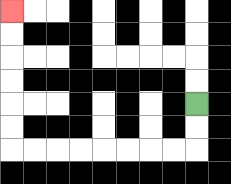{'start': '[8, 4]', 'end': '[0, 0]', 'path_directions': 'D,D,L,L,L,L,L,L,L,L,U,U,U,U,U,U', 'path_coordinates': '[[8, 4], [8, 5], [8, 6], [7, 6], [6, 6], [5, 6], [4, 6], [3, 6], [2, 6], [1, 6], [0, 6], [0, 5], [0, 4], [0, 3], [0, 2], [0, 1], [0, 0]]'}